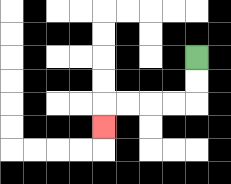{'start': '[8, 2]', 'end': '[4, 5]', 'path_directions': 'D,D,L,L,L,L,D', 'path_coordinates': '[[8, 2], [8, 3], [8, 4], [7, 4], [6, 4], [5, 4], [4, 4], [4, 5]]'}